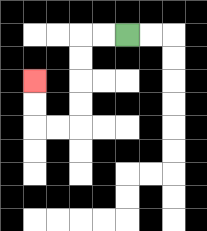{'start': '[5, 1]', 'end': '[1, 3]', 'path_directions': 'L,L,D,D,D,D,L,L,U,U', 'path_coordinates': '[[5, 1], [4, 1], [3, 1], [3, 2], [3, 3], [3, 4], [3, 5], [2, 5], [1, 5], [1, 4], [1, 3]]'}